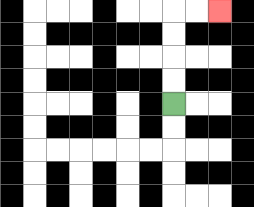{'start': '[7, 4]', 'end': '[9, 0]', 'path_directions': 'U,U,U,U,R,R', 'path_coordinates': '[[7, 4], [7, 3], [7, 2], [7, 1], [7, 0], [8, 0], [9, 0]]'}